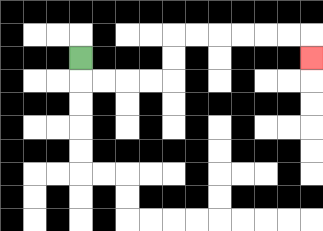{'start': '[3, 2]', 'end': '[13, 2]', 'path_directions': 'D,R,R,R,R,U,U,R,R,R,R,R,R,D', 'path_coordinates': '[[3, 2], [3, 3], [4, 3], [5, 3], [6, 3], [7, 3], [7, 2], [7, 1], [8, 1], [9, 1], [10, 1], [11, 1], [12, 1], [13, 1], [13, 2]]'}